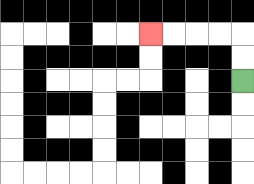{'start': '[10, 3]', 'end': '[6, 1]', 'path_directions': 'U,U,L,L,L,L', 'path_coordinates': '[[10, 3], [10, 2], [10, 1], [9, 1], [8, 1], [7, 1], [6, 1]]'}